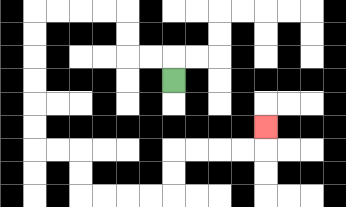{'start': '[7, 3]', 'end': '[11, 5]', 'path_directions': 'U,L,L,U,U,L,L,L,L,D,D,D,D,D,D,R,R,D,D,R,R,R,R,U,U,R,R,R,R,U', 'path_coordinates': '[[7, 3], [7, 2], [6, 2], [5, 2], [5, 1], [5, 0], [4, 0], [3, 0], [2, 0], [1, 0], [1, 1], [1, 2], [1, 3], [1, 4], [1, 5], [1, 6], [2, 6], [3, 6], [3, 7], [3, 8], [4, 8], [5, 8], [6, 8], [7, 8], [7, 7], [7, 6], [8, 6], [9, 6], [10, 6], [11, 6], [11, 5]]'}